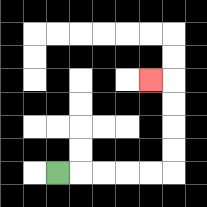{'start': '[2, 7]', 'end': '[6, 3]', 'path_directions': 'R,R,R,R,R,U,U,U,U,L', 'path_coordinates': '[[2, 7], [3, 7], [4, 7], [5, 7], [6, 7], [7, 7], [7, 6], [7, 5], [7, 4], [7, 3], [6, 3]]'}